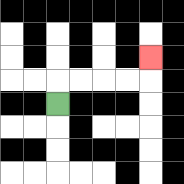{'start': '[2, 4]', 'end': '[6, 2]', 'path_directions': 'U,R,R,R,R,U', 'path_coordinates': '[[2, 4], [2, 3], [3, 3], [4, 3], [5, 3], [6, 3], [6, 2]]'}